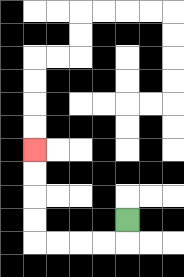{'start': '[5, 9]', 'end': '[1, 6]', 'path_directions': 'D,L,L,L,L,U,U,U,U', 'path_coordinates': '[[5, 9], [5, 10], [4, 10], [3, 10], [2, 10], [1, 10], [1, 9], [1, 8], [1, 7], [1, 6]]'}